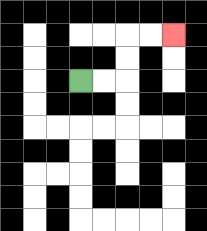{'start': '[3, 3]', 'end': '[7, 1]', 'path_directions': 'R,R,U,U,R,R', 'path_coordinates': '[[3, 3], [4, 3], [5, 3], [5, 2], [5, 1], [6, 1], [7, 1]]'}